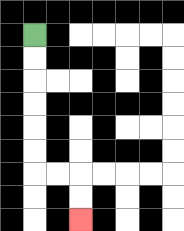{'start': '[1, 1]', 'end': '[3, 9]', 'path_directions': 'D,D,D,D,D,D,R,R,D,D', 'path_coordinates': '[[1, 1], [1, 2], [1, 3], [1, 4], [1, 5], [1, 6], [1, 7], [2, 7], [3, 7], [3, 8], [3, 9]]'}